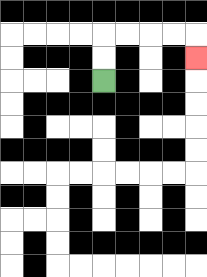{'start': '[4, 3]', 'end': '[8, 2]', 'path_directions': 'U,U,R,R,R,R,D', 'path_coordinates': '[[4, 3], [4, 2], [4, 1], [5, 1], [6, 1], [7, 1], [8, 1], [8, 2]]'}